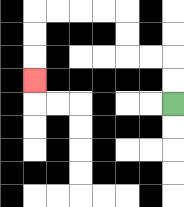{'start': '[7, 4]', 'end': '[1, 3]', 'path_directions': 'U,U,L,L,U,U,L,L,L,L,D,D,D', 'path_coordinates': '[[7, 4], [7, 3], [7, 2], [6, 2], [5, 2], [5, 1], [5, 0], [4, 0], [3, 0], [2, 0], [1, 0], [1, 1], [1, 2], [1, 3]]'}